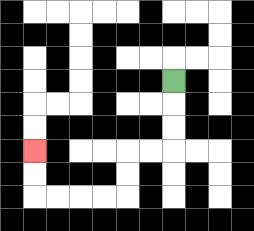{'start': '[7, 3]', 'end': '[1, 6]', 'path_directions': 'D,D,D,L,L,D,D,L,L,L,L,U,U', 'path_coordinates': '[[7, 3], [7, 4], [7, 5], [7, 6], [6, 6], [5, 6], [5, 7], [5, 8], [4, 8], [3, 8], [2, 8], [1, 8], [1, 7], [1, 6]]'}